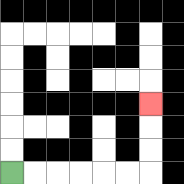{'start': '[0, 7]', 'end': '[6, 4]', 'path_directions': 'R,R,R,R,R,R,U,U,U', 'path_coordinates': '[[0, 7], [1, 7], [2, 7], [3, 7], [4, 7], [5, 7], [6, 7], [6, 6], [6, 5], [6, 4]]'}